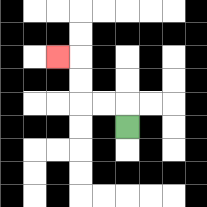{'start': '[5, 5]', 'end': '[2, 2]', 'path_directions': 'U,L,L,U,U,L', 'path_coordinates': '[[5, 5], [5, 4], [4, 4], [3, 4], [3, 3], [3, 2], [2, 2]]'}